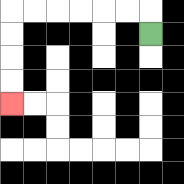{'start': '[6, 1]', 'end': '[0, 4]', 'path_directions': 'U,L,L,L,L,L,L,D,D,D,D', 'path_coordinates': '[[6, 1], [6, 0], [5, 0], [4, 0], [3, 0], [2, 0], [1, 0], [0, 0], [0, 1], [0, 2], [0, 3], [0, 4]]'}